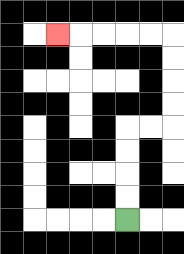{'start': '[5, 9]', 'end': '[2, 1]', 'path_directions': 'U,U,U,U,R,R,U,U,U,U,L,L,L,L,L', 'path_coordinates': '[[5, 9], [5, 8], [5, 7], [5, 6], [5, 5], [6, 5], [7, 5], [7, 4], [7, 3], [7, 2], [7, 1], [6, 1], [5, 1], [4, 1], [3, 1], [2, 1]]'}